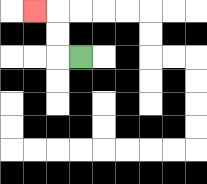{'start': '[3, 2]', 'end': '[1, 0]', 'path_directions': 'L,U,U,L', 'path_coordinates': '[[3, 2], [2, 2], [2, 1], [2, 0], [1, 0]]'}